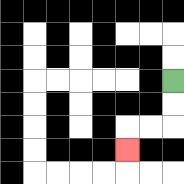{'start': '[7, 3]', 'end': '[5, 6]', 'path_directions': 'D,D,L,L,D', 'path_coordinates': '[[7, 3], [7, 4], [7, 5], [6, 5], [5, 5], [5, 6]]'}